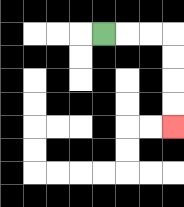{'start': '[4, 1]', 'end': '[7, 5]', 'path_directions': 'R,R,R,D,D,D,D', 'path_coordinates': '[[4, 1], [5, 1], [6, 1], [7, 1], [7, 2], [7, 3], [7, 4], [7, 5]]'}